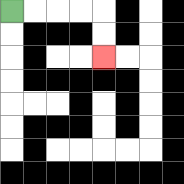{'start': '[0, 0]', 'end': '[4, 2]', 'path_directions': 'R,R,R,R,D,D', 'path_coordinates': '[[0, 0], [1, 0], [2, 0], [3, 0], [4, 0], [4, 1], [4, 2]]'}